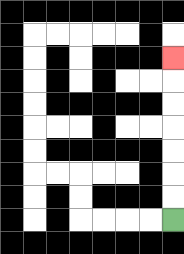{'start': '[7, 9]', 'end': '[7, 2]', 'path_directions': 'U,U,U,U,U,U,U', 'path_coordinates': '[[7, 9], [7, 8], [7, 7], [7, 6], [7, 5], [7, 4], [7, 3], [7, 2]]'}